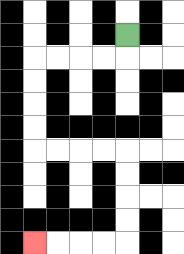{'start': '[5, 1]', 'end': '[1, 10]', 'path_directions': 'D,L,L,L,L,D,D,D,D,R,R,R,R,D,D,D,D,L,L,L,L', 'path_coordinates': '[[5, 1], [5, 2], [4, 2], [3, 2], [2, 2], [1, 2], [1, 3], [1, 4], [1, 5], [1, 6], [2, 6], [3, 6], [4, 6], [5, 6], [5, 7], [5, 8], [5, 9], [5, 10], [4, 10], [3, 10], [2, 10], [1, 10]]'}